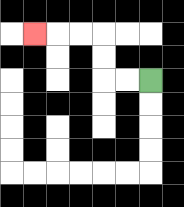{'start': '[6, 3]', 'end': '[1, 1]', 'path_directions': 'L,L,U,U,L,L,L', 'path_coordinates': '[[6, 3], [5, 3], [4, 3], [4, 2], [4, 1], [3, 1], [2, 1], [1, 1]]'}